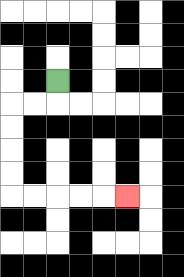{'start': '[2, 3]', 'end': '[5, 8]', 'path_directions': 'D,L,L,D,D,D,D,R,R,R,R,R', 'path_coordinates': '[[2, 3], [2, 4], [1, 4], [0, 4], [0, 5], [0, 6], [0, 7], [0, 8], [1, 8], [2, 8], [3, 8], [4, 8], [5, 8]]'}